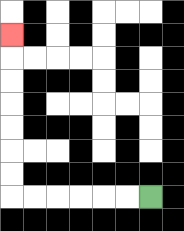{'start': '[6, 8]', 'end': '[0, 1]', 'path_directions': 'L,L,L,L,L,L,U,U,U,U,U,U,U', 'path_coordinates': '[[6, 8], [5, 8], [4, 8], [3, 8], [2, 8], [1, 8], [0, 8], [0, 7], [0, 6], [0, 5], [0, 4], [0, 3], [0, 2], [0, 1]]'}